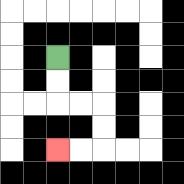{'start': '[2, 2]', 'end': '[2, 6]', 'path_directions': 'D,D,R,R,D,D,L,L', 'path_coordinates': '[[2, 2], [2, 3], [2, 4], [3, 4], [4, 4], [4, 5], [4, 6], [3, 6], [2, 6]]'}